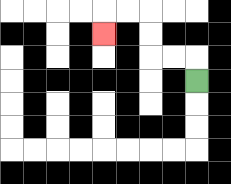{'start': '[8, 3]', 'end': '[4, 1]', 'path_directions': 'U,L,L,U,U,L,L,D', 'path_coordinates': '[[8, 3], [8, 2], [7, 2], [6, 2], [6, 1], [6, 0], [5, 0], [4, 0], [4, 1]]'}